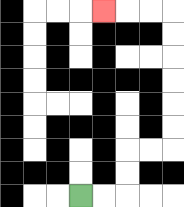{'start': '[3, 8]', 'end': '[4, 0]', 'path_directions': 'R,R,U,U,R,R,U,U,U,U,U,U,L,L,L', 'path_coordinates': '[[3, 8], [4, 8], [5, 8], [5, 7], [5, 6], [6, 6], [7, 6], [7, 5], [7, 4], [7, 3], [7, 2], [7, 1], [7, 0], [6, 0], [5, 0], [4, 0]]'}